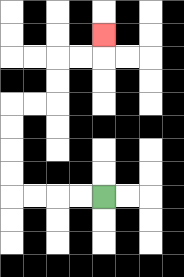{'start': '[4, 8]', 'end': '[4, 1]', 'path_directions': 'L,L,L,L,U,U,U,U,R,R,U,U,R,R,U', 'path_coordinates': '[[4, 8], [3, 8], [2, 8], [1, 8], [0, 8], [0, 7], [0, 6], [0, 5], [0, 4], [1, 4], [2, 4], [2, 3], [2, 2], [3, 2], [4, 2], [4, 1]]'}